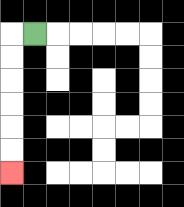{'start': '[1, 1]', 'end': '[0, 7]', 'path_directions': 'L,D,D,D,D,D,D', 'path_coordinates': '[[1, 1], [0, 1], [0, 2], [0, 3], [0, 4], [0, 5], [0, 6], [0, 7]]'}